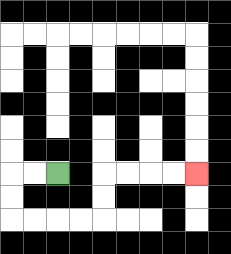{'start': '[2, 7]', 'end': '[8, 7]', 'path_directions': 'L,L,D,D,R,R,R,R,U,U,R,R,R,R', 'path_coordinates': '[[2, 7], [1, 7], [0, 7], [0, 8], [0, 9], [1, 9], [2, 9], [3, 9], [4, 9], [4, 8], [4, 7], [5, 7], [6, 7], [7, 7], [8, 7]]'}